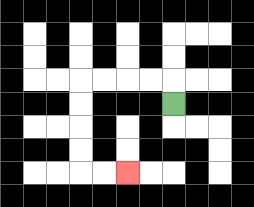{'start': '[7, 4]', 'end': '[5, 7]', 'path_directions': 'U,L,L,L,L,D,D,D,D,R,R', 'path_coordinates': '[[7, 4], [7, 3], [6, 3], [5, 3], [4, 3], [3, 3], [3, 4], [3, 5], [3, 6], [3, 7], [4, 7], [5, 7]]'}